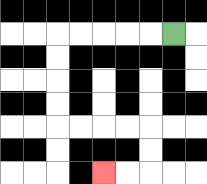{'start': '[7, 1]', 'end': '[4, 7]', 'path_directions': 'L,L,L,L,L,D,D,D,D,R,R,R,R,D,D,L,L', 'path_coordinates': '[[7, 1], [6, 1], [5, 1], [4, 1], [3, 1], [2, 1], [2, 2], [2, 3], [2, 4], [2, 5], [3, 5], [4, 5], [5, 5], [6, 5], [6, 6], [6, 7], [5, 7], [4, 7]]'}